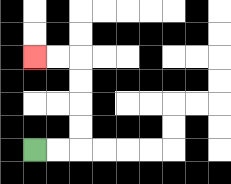{'start': '[1, 6]', 'end': '[1, 2]', 'path_directions': 'R,R,U,U,U,U,L,L', 'path_coordinates': '[[1, 6], [2, 6], [3, 6], [3, 5], [3, 4], [3, 3], [3, 2], [2, 2], [1, 2]]'}